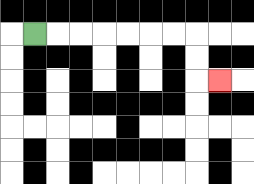{'start': '[1, 1]', 'end': '[9, 3]', 'path_directions': 'R,R,R,R,R,R,R,D,D,R', 'path_coordinates': '[[1, 1], [2, 1], [3, 1], [4, 1], [5, 1], [6, 1], [7, 1], [8, 1], [8, 2], [8, 3], [9, 3]]'}